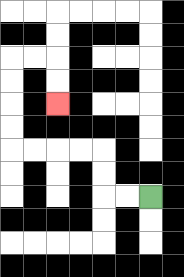{'start': '[6, 8]', 'end': '[2, 4]', 'path_directions': 'L,L,U,U,L,L,L,L,U,U,U,U,R,R,D,D', 'path_coordinates': '[[6, 8], [5, 8], [4, 8], [4, 7], [4, 6], [3, 6], [2, 6], [1, 6], [0, 6], [0, 5], [0, 4], [0, 3], [0, 2], [1, 2], [2, 2], [2, 3], [2, 4]]'}